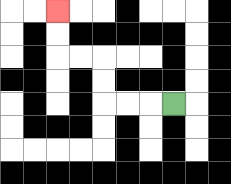{'start': '[7, 4]', 'end': '[2, 0]', 'path_directions': 'L,L,L,U,U,L,L,U,U', 'path_coordinates': '[[7, 4], [6, 4], [5, 4], [4, 4], [4, 3], [4, 2], [3, 2], [2, 2], [2, 1], [2, 0]]'}